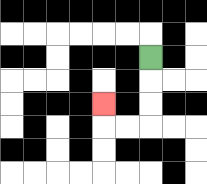{'start': '[6, 2]', 'end': '[4, 4]', 'path_directions': 'D,D,D,L,L,U', 'path_coordinates': '[[6, 2], [6, 3], [6, 4], [6, 5], [5, 5], [4, 5], [4, 4]]'}